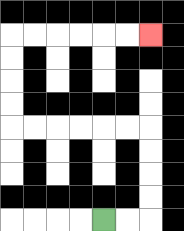{'start': '[4, 9]', 'end': '[6, 1]', 'path_directions': 'R,R,U,U,U,U,L,L,L,L,L,L,U,U,U,U,R,R,R,R,R,R', 'path_coordinates': '[[4, 9], [5, 9], [6, 9], [6, 8], [6, 7], [6, 6], [6, 5], [5, 5], [4, 5], [3, 5], [2, 5], [1, 5], [0, 5], [0, 4], [0, 3], [0, 2], [0, 1], [1, 1], [2, 1], [3, 1], [4, 1], [5, 1], [6, 1]]'}